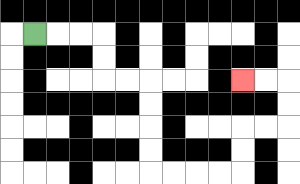{'start': '[1, 1]', 'end': '[10, 3]', 'path_directions': 'R,R,R,D,D,R,R,D,D,D,D,R,R,R,R,U,U,R,R,U,U,L,L', 'path_coordinates': '[[1, 1], [2, 1], [3, 1], [4, 1], [4, 2], [4, 3], [5, 3], [6, 3], [6, 4], [6, 5], [6, 6], [6, 7], [7, 7], [8, 7], [9, 7], [10, 7], [10, 6], [10, 5], [11, 5], [12, 5], [12, 4], [12, 3], [11, 3], [10, 3]]'}